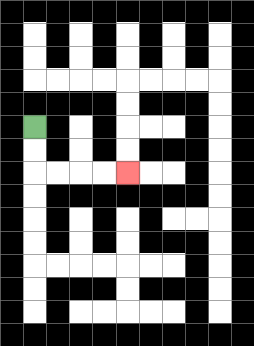{'start': '[1, 5]', 'end': '[5, 7]', 'path_directions': 'D,D,R,R,R,R', 'path_coordinates': '[[1, 5], [1, 6], [1, 7], [2, 7], [3, 7], [4, 7], [5, 7]]'}